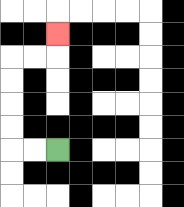{'start': '[2, 6]', 'end': '[2, 1]', 'path_directions': 'L,L,U,U,U,U,R,R,U', 'path_coordinates': '[[2, 6], [1, 6], [0, 6], [0, 5], [0, 4], [0, 3], [0, 2], [1, 2], [2, 2], [2, 1]]'}